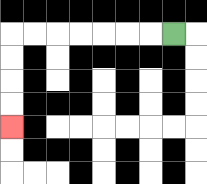{'start': '[7, 1]', 'end': '[0, 5]', 'path_directions': 'L,L,L,L,L,L,L,D,D,D,D', 'path_coordinates': '[[7, 1], [6, 1], [5, 1], [4, 1], [3, 1], [2, 1], [1, 1], [0, 1], [0, 2], [0, 3], [0, 4], [0, 5]]'}